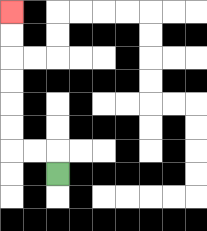{'start': '[2, 7]', 'end': '[0, 0]', 'path_directions': 'U,L,L,U,U,U,U,U,U', 'path_coordinates': '[[2, 7], [2, 6], [1, 6], [0, 6], [0, 5], [0, 4], [0, 3], [0, 2], [0, 1], [0, 0]]'}